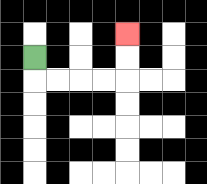{'start': '[1, 2]', 'end': '[5, 1]', 'path_directions': 'D,R,R,R,R,U,U', 'path_coordinates': '[[1, 2], [1, 3], [2, 3], [3, 3], [4, 3], [5, 3], [5, 2], [5, 1]]'}